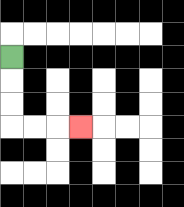{'start': '[0, 2]', 'end': '[3, 5]', 'path_directions': 'D,D,D,R,R,R', 'path_coordinates': '[[0, 2], [0, 3], [0, 4], [0, 5], [1, 5], [2, 5], [3, 5]]'}